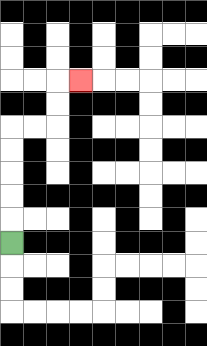{'start': '[0, 10]', 'end': '[3, 3]', 'path_directions': 'U,U,U,U,U,R,R,U,U,R', 'path_coordinates': '[[0, 10], [0, 9], [0, 8], [0, 7], [0, 6], [0, 5], [1, 5], [2, 5], [2, 4], [2, 3], [3, 3]]'}